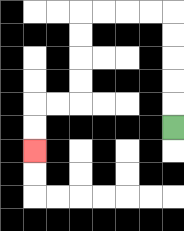{'start': '[7, 5]', 'end': '[1, 6]', 'path_directions': 'U,U,U,U,U,L,L,L,L,D,D,D,D,L,L,D,D', 'path_coordinates': '[[7, 5], [7, 4], [7, 3], [7, 2], [7, 1], [7, 0], [6, 0], [5, 0], [4, 0], [3, 0], [3, 1], [3, 2], [3, 3], [3, 4], [2, 4], [1, 4], [1, 5], [1, 6]]'}